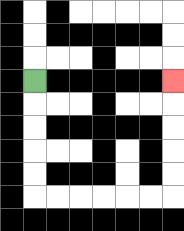{'start': '[1, 3]', 'end': '[7, 3]', 'path_directions': 'D,D,D,D,D,R,R,R,R,R,R,U,U,U,U,U', 'path_coordinates': '[[1, 3], [1, 4], [1, 5], [1, 6], [1, 7], [1, 8], [2, 8], [3, 8], [4, 8], [5, 8], [6, 8], [7, 8], [7, 7], [7, 6], [7, 5], [7, 4], [7, 3]]'}